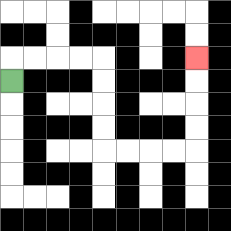{'start': '[0, 3]', 'end': '[8, 2]', 'path_directions': 'U,R,R,R,R,D,D,D,D,R,R,R,R,U,U,U,U', 'path_coordinates': '[[0, 3], [0, 2], [1, 2], [2, 2], [3, 2], [4, 2], [4, 3], [4, 4], [4, 5], [4, 6], [5, 6], [6, 6], [7, 6], [8, 6], [8, 5], [8, 4], [8, 3], [8, 2]]'}